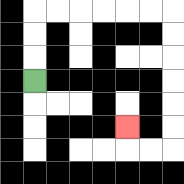{'start': '[1, 3]', 'end': '[5, 5]', 'path_directions': 'U,U,U,R,R,R,R,R,R,D,D,D,D,D,D,L,L,U', 'path_coordinates': '[[1, 3], [1, 2], [1, 1], [1, 0], [2, 0], [3, 0], [4, 0], [5, 0], [6, 0], [7, 0], [7, 1], [7, 2], [7, 3], [7, 4], [7, 5], [7, 6], [6, 6], [5, 6], [5, 5]]'}